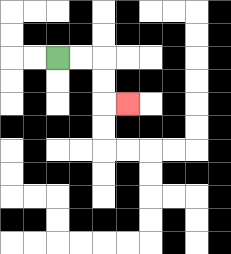{'start': '[2, 2]', 'end': '[5, 4]', 'path_directions': 'R,R,D,D,R', 'path_coordinates': '[[2, 2], [3, 2], [4, 2], [4, 3], [4, 4], [5, 4]]'}